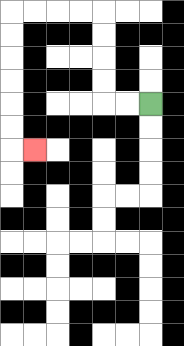{'start': '[6, 4]', 'end': '[1, 6]', 'path_directions': 'L,L,U,U,U,U,L,L,L,L,D,D,D,D,D,D,R', 'path_coordinates': '[[6, 4], [5, 4], [4, 4], [4, 3], [4, 2], [4, 1], [4, 0], [3, 0], [2, 0], [1, 0], [0, 0], [0, 1], [0, 2], [0, 3], [0, 4], [0, 5], [0, 6], [1, 6]]'}